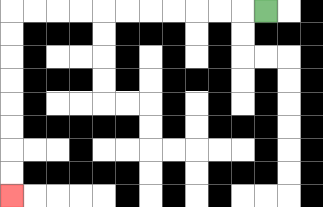{'start': '[11, 0]', 'end': '[0, 8]', 'path_directions': 'L,L,L,L,L,L,L,L,L,L,L,D,D,D,D,D,D,D,D', 'path_coordinates': '[[11, 0], [10, 0], [9, 0], [8, 0], [7, 0], [6, 0], [5, 0], [4, 0], [3, 0], [2, 0], [1, 0], [0, 0], [0, 1], [0, 2], [0, 3], [0, 4], [0, 5], [0, 6], [0, 7], [0, 8]]'}